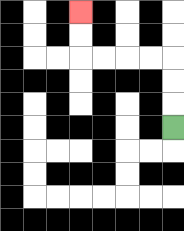{'start': '[7, 5]', 'end': '[3, 0]', 'path_directions': 'U,U,U,L,L,L,L,U,U', 'path_coordinates': '[[7, 5], [7, 4], [7, 3], [7, 2], [6, 2], [5, 2], [4, 2], [3, 2], [3, 1], [3, 0]]'}